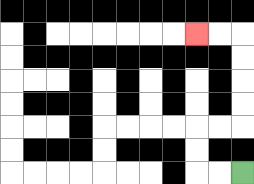{'start': '[10, 7]', 'end': '[8, 1]', 'path_directions': 'L,L,U,U,R,R,U,U,U,U,L,L', 'path_coordinates': '[[10, 7], [9, 7], [8, 7], [8, 6], [8, 5], [9, 5], [10, 5], [10, 4], [10, 3], [10, 2], [10, 1], [9, 1], [8, 1]]'}